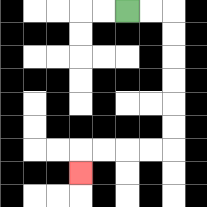{'start': '[5, 0]', 'end': '[3, 7]', 'path_directions': 'R,R,D,D,D,D,D,D,L,L,L,L,D', 'path_coordinates': '[[5, 0], [6, 0], [7, 0], [7, 1], [7, 2], [7, 3], [7, 4], [7, 5], [7, 6], [6, 6], [5, 6], [4, 6], [3, 6], [3, 7]]'}